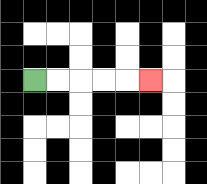{'start': '[1, 3]', 'end': '[6, 3]', 'path_directions': 'R,R,R,R,R', 'path_coordinates': '[[1, 3], [2, 3], [3, 3], [4, 3], [5, 3], [6, 3]]'}